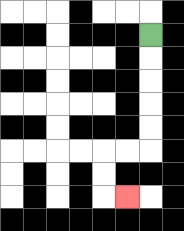{'start': '[6, 1]', 'end': '[5, 8]', 'path_directions': 'D,D,D,D,D,L,L,D,D,R', 'path_coordinates': '[[6, 1], [6, 2], [6, 3], [6, 4], [6, 5], [6, 6], [5, 6], [4, 6], [4, 7], [4, 8], [5, 8]]'}